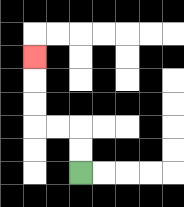{'start': '[3, 7]', 'end': '[1, 2]', 'path_directions': 'U,U,L,L,U,U,U', 'path_coordinates': '[[3, 7], [3, 6], [3, 5], [2, 5], [1, 5], [1, 4], [1, 3], [1, 2]]'}